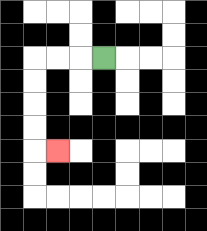{'start': '[4, 2]', 'end': '[2, 6]', 'path_directions': 'L,L,L,D,D,D,D,R', 'path_coordinates': '[[4, 2], [3, 2], [2, 2], [1, 2], [1, 3], [1, 4], [1, 5], [1, 6], [2, 6]]'}